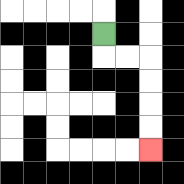{'start': '[4, 1]', 'end': '[6, 6]', 'path_directions': 'D,R,R,D,D,D,D', 'path_coordinates': '[[4, 1], [4, 2], [5, 2], [6, 2], [6, 3], [6, 4], [6, 5], [6, 6]]'}